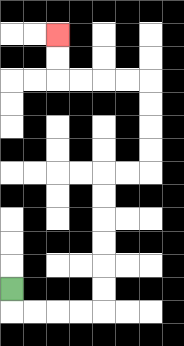{'start': '[0, 12]', 'end': '[2, 1]', 'path_directions': 'D,R,R,R,R,U,U,U,U,U,U,R,R,U,U,U,U,L,L,L,L,U,U', 'path_coordinates': '[[0, 12], [0, 13], [1, 13], [2, 13], [3, 13], [4, 13], [4, 12], [4, 11], [4, 10], [4, 9], [4, 8], [4, 7], [5, 7], [6, 7], [6, 6], [6, 5], [6, 4], [6, 3], [5, 3], [4, 3], [3, 3], [2, 3], [2, 2], [2, 1]]'}